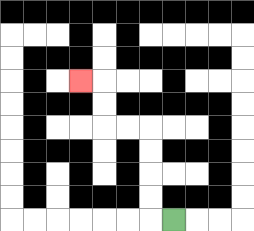{'start': '[7, 9]', 'end': '[3, 3]', 'path_directions': 'L,U,U,U,U,L,L,U,U,L', 'path_coordinates': '[[7, 9], [6, 9], [6, 8], [6, 7], [6, 6], [6, 5], [5, 5], [4, 5], [4, 4], [4, 3], [3, 3]]'}